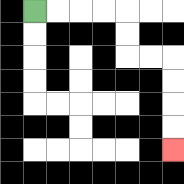{'start': '[1, 0]', 'end': '[7, 6]', 'path_directions': 'R,R,R,R,D,D,R,R,D,D,D,D', 'path_coordinates': '[[1, 0], [2, 0], [3, 0], [4, 0], [5, 0], [5, 1], [5, 2], [6, 2], [7, 2], [7, 3], [7, 4], [7, 5], [7, 6]]'}